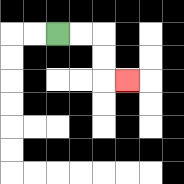{'start': '[2, 1]', 'end': '[5, 3]', 'path_directions': 'R,R,D,D,R', 'path_coordinates': '[[2, 1], [3, 1], [4, 1], [4, 2], [4, 3], [5, 3]]'}